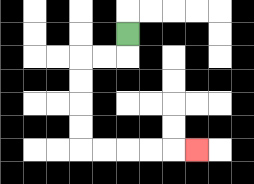{'start': '[5, 1]', 'end': '[8, 6]', 'path_directions': 'D,L,L,D,D,D,D,R,R,R,R,R', 'path_coordinates': '[[5, 1], [5, 2], [4, 2], [3, 2], [3, 3], [3, 4], [3, 5], [3, 6], [4, 6], [5, 6], [6, 6], [7, 6], [8, 6]]'}